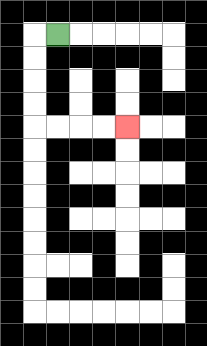{'start': '[2, 1]', 'end': '[5, 5]', 'path_directions': 'L,D,D,D,D,R,R,R,R', 'path_coordinates': '[[2, 1], [1, 1], [1, 2], [1, 3], [1, 4], [1, 5], [2, 5], [3, 5], [4, 5], [5, 5]]'}